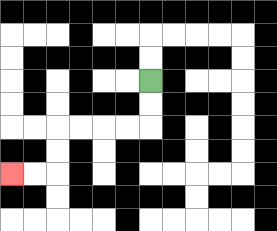{'start': '[6, 3]', 'end': '[0, 7]', 'path_directions': 'D,D,L,L,L,L,D,D,L,L', 'path_coordinates': '[[6, 3], [6, 4], [6, 5], [5, 5], [4, 5], [3, 5], [2, 5], [2, 6], [2, 7], [1, 7], [0, 7]]'}